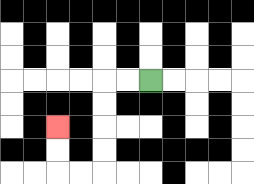{'start': '[6, 3]', 'end': '[2, 5]', 'path_directions': 'L,L,D,D,D,D,L,L,U,U', 'path_coordinates': '[[6, 3], [5, 3], [4, 3], [4, 4], [4, 5], [4, 6], [4, 7], [3, 7], [2, 7], [2, 6], [2, 5]]'}